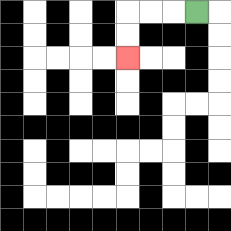{'start': '[8, 0]', 'end': '[5, 2]', 'path_directions': 'L,L,L,D,D', 'path_coordinates': '[[8, 0], [7, 0], [6, 0], [5, 0], [5, 1], [5, 2]]'}